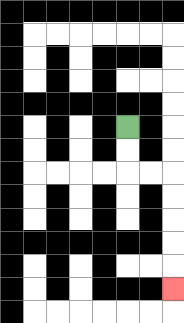{'start': '[5, 5]', 'end': '[7, 12]', 'path_directions': 'D,D,R,R,D,D,D,D,D', 'path_coordinates': '[[5, 5], [5, 6], [5, 7], [6, 7], [7, 7], [7, 8], [7, 9], [7, 10], [7, 11], [7, 12]]'}